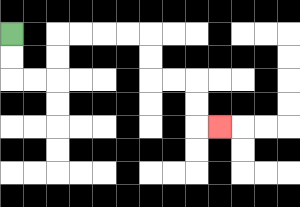{'start': '[0, 1]', 'end': '[9, 5]', 'path_directions': 'D,D,R,R,U,U,R,R,R,R,D,D,R,R,D,D,R', 'path_coordinates': '[[0, 1], [0, 2], [0, 3], [1, 3], [2, 3], [2, 2], [2, 1], [3, 1], [4, 1], [5, 1], [6, 1], [6, 2], [6, 3], [7, 3], [8, 3], [8, 4], [8, 5], [9, 5]]'}